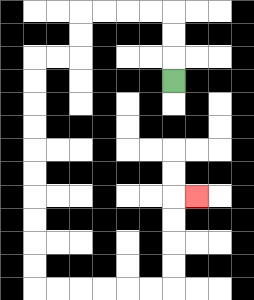{'start': '[7, 3]', 'end': '[8, 8]', 'path_directions': 'U,U,U,L,L,L,L,D,D,L,L,D,D,D,D,D,D,D,D,D,D,R,R,R,R,R,R,U,U,U,U,R', 'path_coordinates': '[[7, 3], [7, 2], [7, 1], [7, 0], [6, 0], [5, 0], [4, 0], [3, 0], [3, 1], [3, 2], [2, 2], [1, 2], [1, 3], [1, 4], [1, 5], [1, 6], [1, 7], [1, 8], [1, 9], [1, 10], [1, 11], [1, 12], [2, 12], [3, 12], [4, 12], [5, 12], [6, 12], [7, 12], [7, 11], [7, 10], [7, 9], [7, 8], [8, 8]]'}